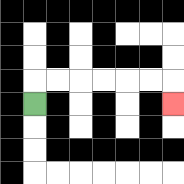{'start': '[1, 4]', 'end': '[7, 4]', 'path_directions': 'U,R,R,R,R,R,R,D', 'path_coordinates': '[[1, 4], [1, 3], [2, 3], [3, 3], [4, 3], [5, 3], [6, 3], [7, 3], [7, 4]]'}